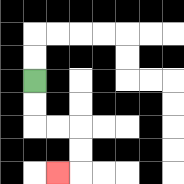{'start': '[1, 3]', 'end': '[2, 7]', 'path_directions': 'D,D,R,R,D,D,L', 'path_coordinates': '[[1, 3], [1, 4], [1, 5], [2, 5], [3, 5], [3, 6], [3, 7], [2, 7]]'}